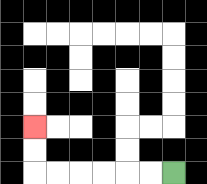{'start': '[7, 7]', 'end': '[1, 5]', 'path_directions': 'L,L,L,L,L,L,U,U', 'path_coordinates': '[[7, 7], [6, 7], [5, 7], [4, 7], [3, 7], [2, 7], [1, 7], [1, 6], [1, 5]]'}